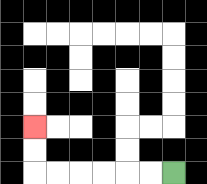{'start': '[7, 7]', 'end': '[1, 5]', 'path_directions': 'L,L,L,L,L,L,U,U', 'path_coordinates': '[[7, 7], [6, 7], [5, 7], [4, 7], [3, 7], [2, 7], [1, 7], [1, 6], [1, 5]]'}